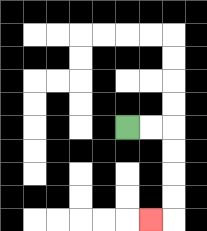{'start': '[5, 5]', 'end': '[6, 9]', 'path_directions': 'R,R,D,D,D,D,L', 'path_coordinates': '[[5, 5], [6, 5], [7, 5], [7, 6], [7, 7], [7, 8], [7, 9], [6, 9]]'}